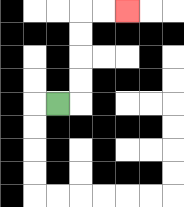{'start': '[2, 4]', 'end': '[5, 0]', 'path_directions': 'R,U,U,U,U,R,R', 'path_coordinates': '[[2, 4], [3, 4], [3, 3], [3, 2], [3, 1], [3, 0], [4, 0], [5, 0]]'}